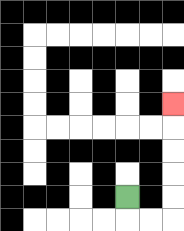{'start': '[5, 8]', 'end': '[7, 4]', 'path_directions': 'D,R,R,U,U,U,U,U', 'path_coordinates': '[[5, 8], [5, 9], [6, 9], [7, 9], [7, 8], [7, 7], [7, 6], [7, 5], [7, 4]]'}